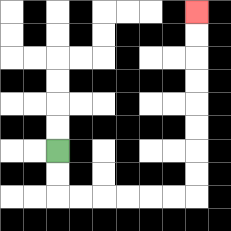{'start': '[2, 6]', 'end': '[8, 0]', 'path_directions': 'D,D,R,R,R,R,R,R,U,U,U,U,U,U,U,U', 'path_coordinates': '[[2, 6], [2, 7], [2, 8], [3, 8], [4, 8], [5, 8], [6, 8], [7, 8], [8, 8], [8, 7], [8, 6], [8, 5], [8, 4], [8, 3], [8, 2], [8, 1], [8, 0]]'}